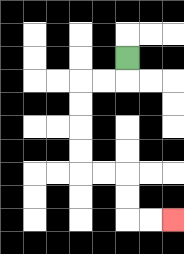{'start': '[5, 2]', 'end': '[7, 9]', 'path_directions': 'D,L,L,D,D,D,D,R,R,D,D,R,R', 'path_coordinates': '[[5, 2], [5, 3], [4, 3], [3, 3], [3, 4], [3, 5], [3, 6], [3, 7], [4, 7], [5, 7], [5, 8], [5, 9], [6, 9], [7, 9]]'}